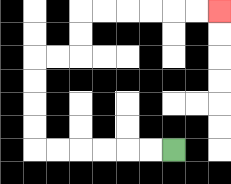{'start': '[7, 6]', 'end': '[9, 0]', 'path_directions': 'L,L,L,L,L,L,U,U,U,U,R,R,U,U,R,R,R,R,R,R', 'path_coordinates': '[[7, 6], [6, 6], [5, 6], [4, 6], [3, 6], [2, 6], [1, 6], [1, 5], [1, 4], [1, 3], [1, 2], [2, 2], [3, 2], [3, 1], [3, 0], [4, 0], [5, 0], [6, 0], [7, 0], [8, 0], [9, 0]]'}